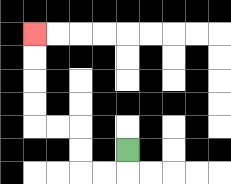{'start': '[5, 6]', 'end': '[1, 1]', 'path_directions': 'D,L,L,U,U,L,L,U,U,U,U', 'path_coordinates': '[[5, 6], [5, 7], [4, 7], [3, 7], [3, 6], [3, 5], [2, 5], [1, 5], [1, 4], [1, 3], [1, 2], [1, 1]]'}